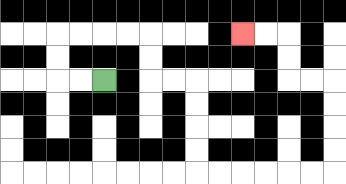{'start': '[4, 3]', 'end': '[10, 1]', 'path_directions': 'L,L,U,U,R,R,R,R,D,D,R,R,D,D,D,D,R,R,R,R,R,R,U,U,U,U,L,L,U,U,L,L', 'path_coordinates': '[[4, 3], [3, 3], [2, 3], [2, 2], [2, 1], [3, 1], [4, 1], [5, 1], [6, 1], [6, 2], [6, 3], [7, 3], [8, 3], [8, 4], [8, 5], [8, 6], [8, 7], [9, 7], [10, 7], [11, 7], [12, 7], [13, 7], [14, 7], [14, 6], [14, 5], [14, 4], [14, 3], [13, 3], [12, 3], [12, 2], [12, 1], [11, 1], [10, 1]]'}